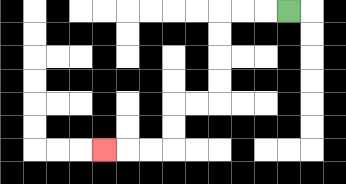{'start': '[12, 0]', 'end': '[4, 6]', 'path_directions': 'L,L,L,D,D,D,D,L,L,D,D,L,L,L', 'path_coordinates': '[[12, 0], [11, 0], [10, 0], [9, 0], [9, 1], [9, 2], [9, 3], [9, 4], [8, 4], [7, 4], [7, 5], [7, 6], [6, 6], [5, 6], [4, 6]]'}